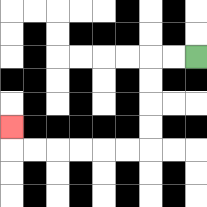{'start': '[8, 2]', 'end': '[0, 5]', 'path_directions': 'L,L,D,D,D,D,L,L,L,L,L,L,U', 'path_coordinates': '[[8, 2], [7, 2], [6, 2], [6, 3], [6, 4], [6, 5], [6, 6], [5, 6], [4, 6], [3, 6], [2, 6], [1, 6], [0, 6], [0, 5]]'}